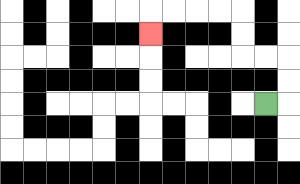{'start': '[11, 4]', 'end': '[6, 1]', 'path_directions': 'R,U,U,L,L,U,U,L,L,L,L,D', 'path_coordinates': '[[11, 4], [12, 4], [12, 3], [12, 2], [11, 2], [10, 2], [10, 1], [10, 0], [9, 0], [8, 0], [7, 0], [6, 0], [6, 1]]'}